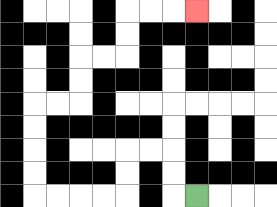{'start': '[8, 8]', 'end': '[8, 0]', 'path_directions': 'L,U,U,L,L,D,D,L,L,L,L,U,U,U,U,R,R,U,U,R,R,U,U,R,R,R', 'path_coordinates': '[[8, 8], [7, 8], [7, 7], [7, 6], [6, 6], [5, 6], [5, 7], [5, 8], [4, 8], [3, 8], [2, 8], [1, 8], [1, 7], [1, 6], [1, 5], [1, 4], [2, 4], [3, 4], [3, 3], [3, 2], [4, 2], [5, 2], [5, 1], [5, 0], [6, 0], [7, 0], [8, 0]]'}